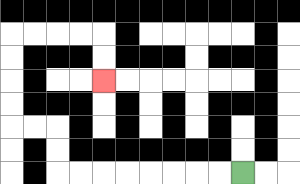{'start': '[10, 7]', 'end': '[4, 3]', 'path_directions': 'L,L,L,L,L,L,L,L,U,U,L,L,U,U,U,U,R,R,R,R,D,D', 'path_coordinates': '[[10, 7], [9, 7], [8, 7], [7, 7], [6, 7], [5, 7], [4, 7], [3, 7], [2, 7], [2, 6], [2, 5], [1, 5], [0, 5], [0, 4], [0, 3], [0, 2], [0, 1], [1, 1], [2, 1], [3, 1], [4, 1], [4, 2], [4, 3]]'}